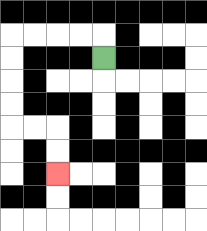{'start': '[4, 2]', 'end': '[2, 7]', 'path_directions': 'U,L,L,L,L,D,D,D,D,R,R,D,D', 'path_coordinates': '[[4, 2], [4, 1], [3, 1], [2, 1], [1, 1], [0, 1], [0, 2], [0, 3], [0, 4], [0, 5], [1, 5], [2, 5], [2, 6], [2, 7]]'}